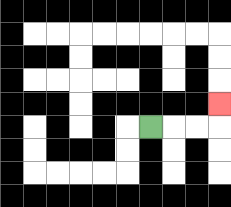{'start': '[6, 5]', 'end': '[9, 4]', 'path_directions': 'R,R,R,U', 'path_coordinates': '[[6, 5], [7, 5], [8, 5], [9, 5], [9, 4]]'}